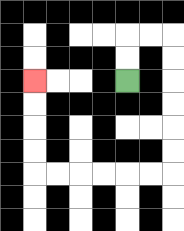{'start': '[5, 3]', 'end': '[1, 3]', 'path_directions': 'U,U,R,R,D,D,D,D,D,D,L,L,L,L,L,L,U,U,U,U', 'path_coordinates': '[[5, 3], [5, 2], [5, 1], [6, 1], [7, 1], [7, 2], [7, 3], [7, 4], [7, 5], [7, 6], [7, 7], [6, 7], [5, 7], [4, 7], [3, 7], [2, 7], [1, 7], [1, 6], [1, 5], [1, 4], [1, 3]]'}